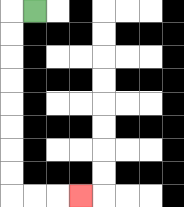{'start': '[1, 0]', 'end': '[3, 8]', 'path_directions': 'L,D,D,D,D,D,D,D,D,R,R,R', 'path_coordinates': '[[1, 0], [0, 0], [0, 1], [0, 2], [0, 3], [0, 4], [0, 5], [0, 6], [0, 7], [0, 8], [1, 8], [2, 8], [3, 8]]'}